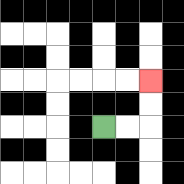{'start': '[4, 5]', 'end': '[6, 3]', 'path_directions': 'R,R,U,U', 'path_coordinates': '[[4, 5], [5, 5], [6, 5], [6, 4], [6, 3]]'}